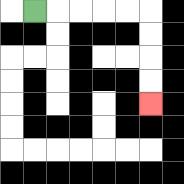{'start': '[1, 0]', 'end': '[6, 4]', 'path_directions': 'R,R,R,R,R,D,D,D,D', 'path_coordinates': '[[1, 0], [2, 0], [3, 0], [4, 0], [5, 0], [6, 0], [6, 1], [6, 2], [6, 3], [6, 4]]'}